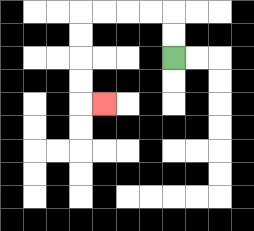{'start': '[7, 2]', 'end': '[4, 4]', 'path_directions': 'U,U,L,L,L,L,D,D,D,D,R', 'path_coordinates': '[[7, 2], [7, 1], [7, 0], [6, 0], [5, 0], [4, 0], [3, 0], [3, 1], [3, 2], [3, 3], [3, 4], [4, 4]]'}